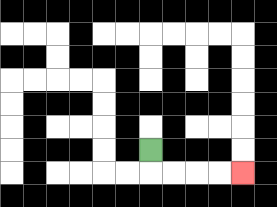{'start': '[6, 6]', 'end': '[10, 7]', 'path_directions': 'D,R,R,R,R', 'path_coordinates': '[[6, 6], [6, 7], [7, 7], [8, 7], [9, 7], [10, 7]]'}